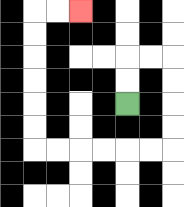{'start': '[5, 4]', 'end': '[3, 0]', 'path_directions': 'U,U,R,R,D,D,D,D,L,L,L,L,L,L,U,U,U,U,U,U,R,R', 'path_coordinates': '[[5, 4], [5, 3], [5, 2], [6, 2], [7, 2], [7, 3], [7, 4], [7, 5], [7, 6], [6, 6], [5, 6], [4, 6], [3, 6], [2, 6], [1, 6], [1, 5], [1, 4], [1, 3], [1, 2], [1, 1], [1, 0], [2, 0], [3, 0]]'}